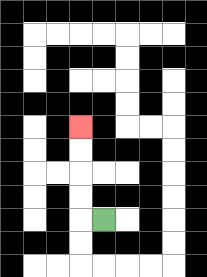{'start': '[4, 9]', 'end': '[3, 5]', 'path_directions': 'L,U,U,U,U', 'path_coordinates': '[[4, 9], [3, 9], [3, 8], [3, 7], [3, 6], [3, 5]]'}